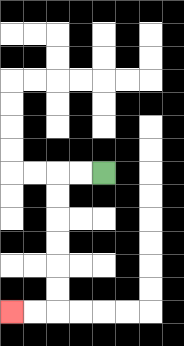{'start': '[4, 7]', 'end': '[0, 13]', 'path_directions': 'L,L,D,D,D,D,D,D,L,L', 'path_coordinates': '[[4, 7], [3, 7], [2, 7], [2, 8], [2, 9], [2, 10], [2, 11], [2, 12], [2, 13], [1, 13], [0, 13]]'}